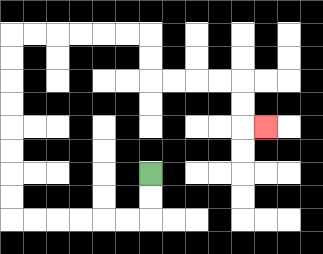{'start': '[6, 7]', 'end': '[11, 5]', 'path_directions': 'D,D,L,L,L,L,L,L,U,U,U,U,U,U,U,U,R,R,R,R,R,R,D,D,R,R,R,R,D,D,R', 'path_coordinates': '[[6, 7], [6, 8], [6, 9], [5, 9], [4, 9], [3, 9], [2, 9], [1, 9], [0, 9], [0, 8], [0, 7], [0, 6], [0, 5], [0, 4], [0, 3], [0, 2], [0, 1], [1, 1], [2, 1], [3, 1], [4, 1], [5, 1], [6, 1], [6, 2], [6, 3], [7, 3], [8, 3], [9, 3], [10, 3], [10, 4], [10, 5], [11, 5]]'}